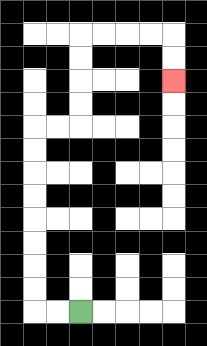{'start': '[3, 13]', 'end': '[7, 3]', 'path_directions': 'L,L,U,U,U,U,U,U,U,U,R,R,U,U,U,U,R,R,R,R,D,D', 'path_coordinates': '[[3, 13], [2, 13], [1, 13], [1, 12], [1, 11], [1, 10], [1, 9], [1, 8], [1, 7], [1, 6], [1, 5], [2, 5], [3, 5], [3, 4], [3, 3], [3, 2], [3, 1], [4, 1], [5, 1], [6, 1], [7, 1], [7, 2], [7, 3]]'}